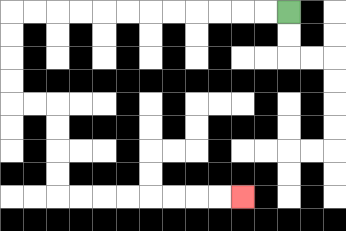{'start': '[12, 0]', 'end': '[10, 8]', 'path_directions': 'L,L,L,L,L,L,L,L,L,L,L,L,D,D,D,D,R,R,D,D,D,D,R,R,R,R,R,R,R,R', 'path_coordinates': '[[12, 0], [11, 0], [10, 0], [9, 0], [8, 0], [7, 0], [6, 0], [5, 0], [4, 0], [3, 0], [2, 0], [1, 0], [0, 0], [0, 1], [0, 2], [0, 3], [0, 4], [1, 4], [2, 4], [2, 5], [2, 6], [2, 7], [2, 8], [3, 8], [4, 8], [5, 8], [6, 8], [7, 8], [8, 8], [9, 8], [10, 8]]'}